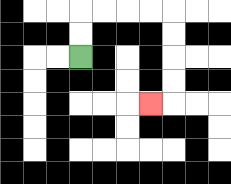{'start': '[3, 2]', 'end': '[6, 4]', 'path_directions': 'U,U,R,R,R,R,D,D,D,D,L', 'path_coordinates': '[[3, 2], [3, 1], [3, 0], [4, 0], [5, 0], [6, 0], [7, 0], [7, 1], [7, 2], [7, 3], [7, 4], [6, 4]]'}